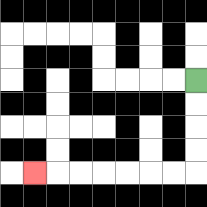{'start': '[8, 3]', 'end': '[1, 7]', 'path_directions': 'D,D,D,D,L,L,L,L,L,L,L', 'path_coordinates': '[[8, 3], [8, 4], [8, 5], [8, 6], [8, 7], [7, 7], [6, 7], [5, 7], [4, 7], [3, 7], [2, 7], [1, 7]]'}